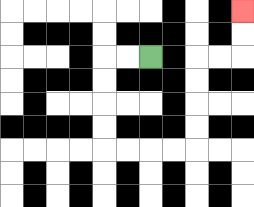{'start': '[6, 2]', 'end': '[10, 0]', 'path_directions': 'L,L,D,D,D,D,R,R,R,R,U,U,U,U,R,R,U,U', 'path_coordinates': '[[6, 2], [5, 2], [4, 2], [4, 3], [4, 4], [4, 5], [4, 6], [5, 6], [6, 6], [7, 6], [8, 6], [8, 5], [8, 4], [8, 3], [8, 2], [9, 2], [10, 2], [10, 1], [10, 0]]'}